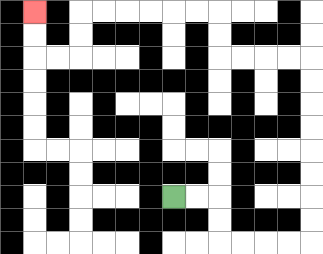{'start': '[7, 8]', 'end': '[1, 0]', 'path_directions': 'R,R,D,D,R,R,R,R,U,U,U,U,U,U,U,U,L,L,L,L,U,U,L,L,L,L,L,L,D,D,L,L,U,U', 'path_coordinates': '[[7, 8], [8, 8], [9, 8], [9, 9], [9, 10], [10, 10], [11, 10], [12, 10], [13, 10], [13, 9], [13, 8], [13, 7], [13, 6], [13, 5], [13, 4], [13, 3], [13, 2], [12, 2], [11, 2], [10, 2], [9, 2], [9, 1], [9, 0], [8, 0], [7, 0], [6, 0], [5, 0], [4, 0], [3, 0], [3, 1], [3, 2], [2, 2], [1, 2], [1, 1], [1, 0]]'}